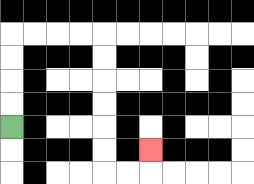{'start': '[0, 5]', 'end': '[6, 6]', 'path_directions': 'U,U,U,U,R,R,R,R,D,D,D,D,D,D,R,R,U', 'path_coordinates': '[[0, 5], [0, 4], [0, 3], [0, 2], [0, 1], [1, 1], [2, 1], [3, 1], [4, 1], [4, 2], [4, 3], [4, 4], [4, 5], [4, 6], [4, 7], [5, 7], [6, 7], [6, 6]]'}